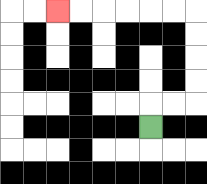{'start': '[6, 5]', 'end': '[2, 0]', 'path_directions': 'U,R,R,U,U,U,U,L,L,L,L,L,L', 'path_coordinates': '[[6, 5], [6, 4], [7, 4], [8, 4], [8, 3], [8, 2], [8, 1], [8, 0], [7, 0], [6, 0], [5, 0], [4, 0], [3, 0], [2, 0]]'}